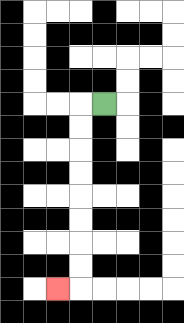{'start': '[4, 4]', 'end': '[2, 12]', 'path_directions': 'L,D,D,D,D,D,D,D,D,L', 'path_coordinates': '[[4, 4], [3, 4], [3, 5], [3, 6], [3, 7], [3, 8], [3, 9], [3, 10], [3, 11], [3, 12], [2, 12]]'}